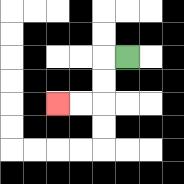{'start': '[5, 2]', 'end': '[2, 4]', 'path_directions': 'L,D,D,L,L', 'path_coordinates': '[[5, 2], [4, 2], [4, 3], [4, 4], [3, 4], [2, 4]]'}